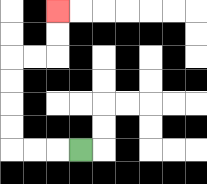{'start': '[3, 6]', 'end': '[2, 0]', 'path_directions': 'L,L,L,U,U,U,U,R,R,U,U', 'path_coordinates': '[[3, 6], [2, 6], [1, 6], [0, 6], [0, 5], [0, 4], [0, 3], [0, 2], [1, 2], [2, 2], [2, 1], [2, 0]]'}